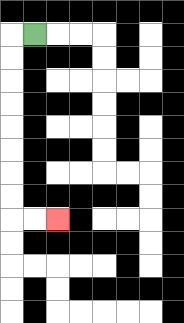{'start': '[1, 1]', 'end': '[2, 9]', 'path_directions': 'L,D,D,D,D,D,D,D,D,R,R', 'path_coordinates': '[[1, 1], [0, 1], [0, 2], [0, 3], [0, 4], [0, 5], [0, 6], [0, 7], [0, 8], [0, 9], [1, 9], [2, 9]]'}